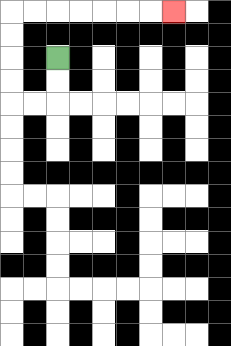{'start': '[2, 2]', 'end': '[7, 0]', 'path_directions': 'D,D,L,L,U,U,U,U,R,R,R,R,R,R,R', 'path_coordinates': '[[2, 2], [2, 3], [2, 4], [1, 4], [0, 4], [0, 3], [0, 2], [0, 1], [0, 0], [1, 0], [2, 0], [3, 0], [4, 0], [5, 0], [6, 0], [7, 0]]'}